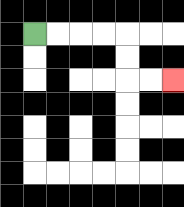{'start': '[1, 1]', 'end': '[7, 3]', 'path_directions': 'R,R,R,R,D,D,R,R', 'path_coordinates': '[[1, 1], [2, 1], [3, 1], [4, 1], [5, 1], [5, 2], [5, 3], [6, 3], [7, 3]]'}